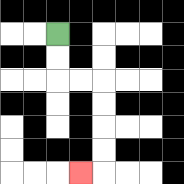{'start': '[2, 1]', 'end': '[3, 7]', 'path_directions': 'D,D,R,R,D,D,D,D,L', 'path_coordinates': '[[2, 1], [2, 2], [2, 3], [3, 3], [4, 3], [4, 4], [4, 5], [4, 6], [4, 7], [3, 7]]'}